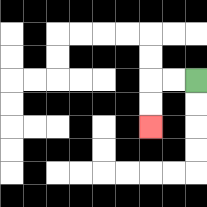{'start': '[8, 3]', 'end': '[6, 5]', 'path_directions': 'L,L,D,D', 'path_coordinates': '[[8, 3], [7, 3], [6, 3], [6, 4], [6, 5]]'}